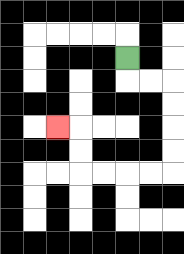{'start': '[5, 2]', 'end': '[2, 5]', 'path_directions': 'D,R,R,D,D,D,D,L,L,L,L,U,U,L', 'path_coordinates': '[[5, 2], [5, 3], [6, 3], [7, 3], [7, 4], [7, 5], [7, 6], [7, 7], [6, 7], [5, 7], [4, 7], [3, 7], [3, 6], [3, 5], [2, 5]]'}